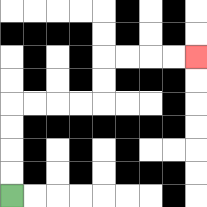{'start': '[0, 8]', 'end': '[8, 2]', 'path_directions': 'U,U,U,U,R,R,R,R,U,U,R,R,R,R', 'path_coordinates': '[[0, 8], [0, 7], [0, 6], [0, 5], [0, 4], [1, 4], [2, 4], [3, 4], [4, 4], [4, 3], [4, 2], [5, 2], [6, 2], [7, 2], [8, 2]]'}